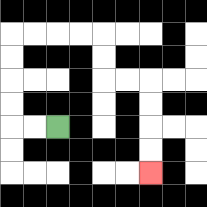{'start': '[2, 5]', 'end': '[6, 7]', 'path_directions': 'L,L,U,U,U,U,R,R,R,R,D,D,R,R,D,D,D,D', 'path_coordinates': '[[2, 5], [1, 5], [0, 5], [0, 4], [0, 3], [0, 2], [0, 1], [1, 1], [2, 1], [3, 1], [4, 1], [4, 2], [4, 3], [5, 3], [6, 3], [6, 4], [6, 5], [6, 6], [6, 7]]'}